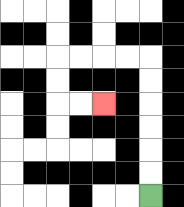{'start': '[6, 8]', 'end': '[4, 4]', 'path_directions': 'U,U,U,U,U,U,L,L,L,L,D,D,R,R', 'path_coordinates': '[[6, 8], [6, 7], [6, 6], [6, 5], [6, 4], [6, 3], [6, 2], [5, 2], [4, 2], [3, 2], [2, 2], [2, 3], [2, 4], [3, 4], [4, 4]]'}